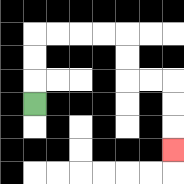{'start': '[1, 4]', 'end': '[7, 6]', 'path_directions': 'U,U,U,R,R,R,R,D,D,R,R,D,D,D', 'path_coordinates': '[[1, 4], [1, 3], [1, 2], [1, 1], [2, 1], [3, 1], [4, 1], [5, 1], [5, 2], [5, 3], [6, 3], [7, 3], [7, 4], [7, 5], [7, 6]]'}